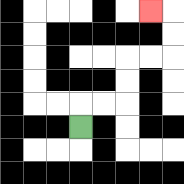{'start': '[3, 5]', 'end': '[6, 0]', 'path_directions': 'U,R,R,U,U,R,R,U,U,L', 'path_coordinates': '[[3, 5], [3, 4], [4, 4], [5, 4], [5, 3], [5, 2], [6, 2], [7, 2], [7, 1], [7, 0], [6, 0]]'}